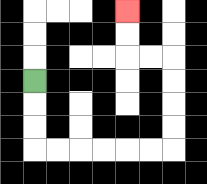{'start': '[1, 3]', 'end': '[5, 0]', 'path_directions': 'D,D,D,R,R,R,R,R,R,U,U,U,U,L,L,U,U', 'path_coordinates': '[[1, 3], [1, 4], [1, 5], [1, 6], [2, 6], [3, 6], [4, 6], [5, 6], [6, 6], [7, 6], [7, 5], [7, 4], [7, 3], [7, 2], [6, 2], [5, 2], [5, 1], [5, 0]]'}